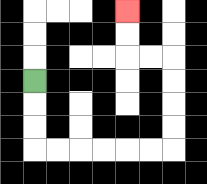{'start': '[1, 3]', 'end': '[5, 0]', 'path_directions': 'D,D,D,R,R,R,R,R,R,U,U,U,U,L,L,U,U', 'path_coordinates': '[[1, 3], [1, 4], [1, 5], [1, 6], [2, 6], [3, 6], [4, 6], [5, 6], [6, 6], [7, 6], [7, 5], [7, 4], [7, 3], [7, 2], [6, 2], [5, 2], [5, 1], [5, 0]]'}